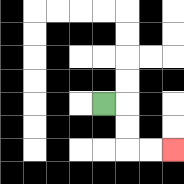{'start': '[4, 4]', 'end': '[7, 6]', 'path_directions': 'R,D,D,R,R', 'path_coordinates': '[[4, 4], [5, 4], [5, 5], [5, 6], [6, 6], [7, 6]]'}